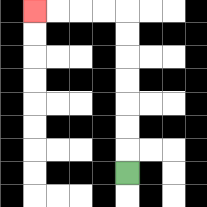{'start': '[5, 7]', 'end': '[1, 0]', 'path_directions': 'U,U,U,U,U,U,U,L,L,L,L', 'path_coordinates': '[[5, 7], [5, 6], [5, 5], [5, 4], [5, 3], [5, 2], [5, 1], [5, 0], [4, 0], [3, 0], [2, 0], [1, 0]]'}